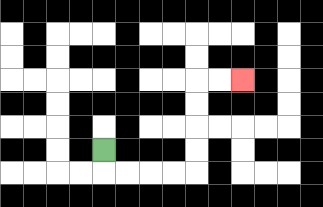{'start': '[4, 6]', 'end': '[10, 3]', 'path_directions': 'D,R,R,R,R,U,U,U,U,R,R', 'path_coordinates': '[[4, 6], [4, 7], [5, 7], [6, 7], [7, 7], [8, 7], [8, 6], [8, 5], [8, 4], [8, 3], [9, 3], [10, 3]]'}